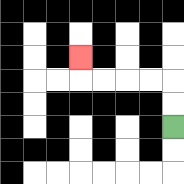{'start': '[7, 5]', 'end': '[3, 2]', 'path_directions': 'U,U,L,L,L,L,U', 'path_coordinates': '[[7, 5], [7, 4], [7, 3], [6, 3], [5, 3], [4, 3], [3, 3], [3, 2]]'}